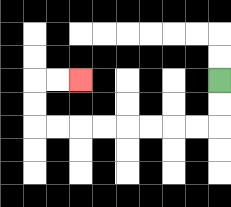{'start': '[9, 3]', 'end': '[3, 3]', 'path_directions': 'D,D,L,L,L,L,L,L,L,L,U,U,R,R', 'path_coordinates': '[[9, 3], [9, 4], [9, 5], [8, 5], [7, 5], [6, 5], [5, 5], [4, 5], [3, 5], [2, 5], [1, 5], [1, 4], [1, 3], [2, 3], [3, 3]]'}